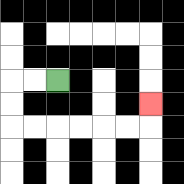{'start': '[2, 3]', 'end': '[6, 4]', 'path_directions': 'L,L,D,D,R,R,R,R,R,R,U', 'path_coordinates': '[[2, 3], [1, 3], [0, 3], [0, 4], [0, 5], [1, 5], [2, 5], [3, 5], [4, 5], [5, 5], [6, 5], [6, 4]]'}